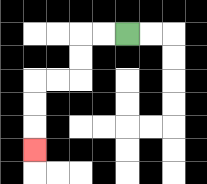{'start': '[5, 1]', 'end': '[1, 6]', 'path_directions': 'L,L,D,D,L,L,D,D,D', 'path_coordinates': '[[5, 1], [4, 1], [3, 1], [3, 2], [3, 3], [2, 3], [1, 3], [1, 4], [1, 5], [1, 6]]'}